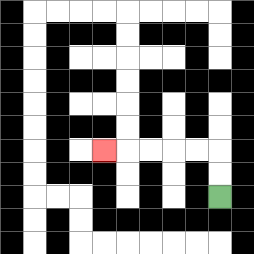{'start': '[9, 8]', 'end': '[4, 6]', 'path_directions': 'U,U,L,L,L,L,L', 'path_coordinates': '[[9, 8], [9, 7], [9, 6], [8, 6], [7, 6], [6, 6], [5, 6], [4, 6]]'}